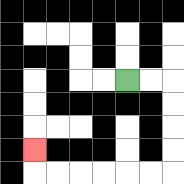{'start': '[5, 3]', 'end': '[1, 6]', 'path_directions': 'R,R,D,D,D,D,L,L,L,L,L,L,U', 'path_coordinates': '[[5, 3], [6, 3], [7, 3], [7, 4], [7, 5], [7, 6], [7, 7], [6, 7], [5, 7], [4, 7], [3, 7], [2, 7], [1, 7], [1, 6]]'}